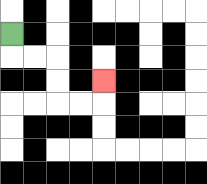{'start': '[0, 1]', 'end': '[4, 3]', 'path_directions': 'D,R,R,D,D,R,R,U', 'path_coordinates': '[[0, 1], [0, 2], [1, 2], [2, 2], [2, 3], [2, 4], [3, 4], [4, 4], [4, 3]]'}